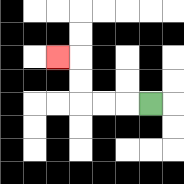{'start': '[6, 4]', 'end': '[2, 2]', 'path_directions': 'L,L,L,U,U,L', 'path_coordinates': '[[6, 4], [5, 4], [4, 4], [3, 4], [3, 3], [3, 2], [2, 2]]'}